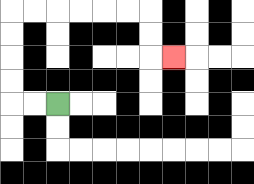{'start': '[2, 4]', 'end': '[7, 2]', 'path_directions': 'L,L,U,U,U,U,R,R,R,R,R,R,D,D,R', 'path_coordinates': '[[2, 4], [1, 4], [0, 4], [0, 3], [0, 2], [0, 1], [0, 0], [1, 0], [2, 0], [3, 0], [4, 0], [5, 0], [6, 0], [6, 1], [6, 2], [7, 2]]'}